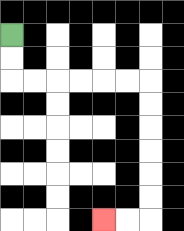{'start': '[0, 1]', 'end': '[4, 9]', 'path_directions': 'D,D,R,R,R,R,R,R,D,D,D,D,D,D,L,L', 'path_coordinates': '[[0, 1], [0, 2], [0, 3], [1, 3], [2, 3], [3, 3], [4, 3], [5, 3], [6, 3], [6, 4], [6, 5], [6, 6], [6, 7], [6, 8], [6, 9], [5, 9], [4, 9]]'}